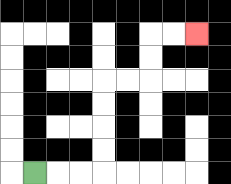{'start': '[1, 7]', 'end': '[8, 1]', 'path_directions': 'R,R,R,U,U,U,U,R,R,U,U,R,R', 'path_coordinates': '[[1, 7], [2, 7], [3, 7], [4, 7], [4, 6], [4, 5], [4, 4], [4, 3], [5, 3], [6, 3], [6, 2], [6, 1], [7, 1], [8, 1]]'}